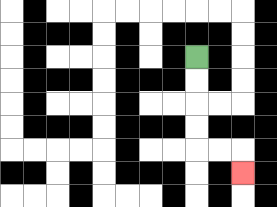{'start': '[8, 2]', 'end': '[10, 7]', 'path_directions': 'D,D,D,D,R,R,D', 'path_coordinates': '[[8, 2], [8, 3], [8, 4], [8, 5], [8, 6], [9, 6], [10, 6], [10, 7]]'}